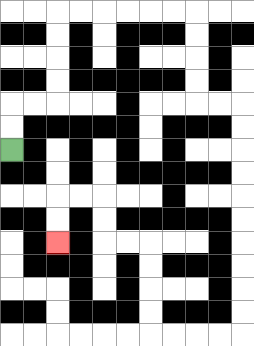{'start': '[0, 6]', 'end': '[2, 10]', 'path_directions': 'U,U,R,R,U,U,U,U,R,R,R,R,R,R,D,D,D,D,R,R,D,D,D,D,D,D,D,D,D,D,L,L,L,L,U,U,U,U,L,L,U,U,L,L,D,D', 'path_coordinates': '[[0, 6], [0, 5], [0, 4], [1, 4], [2, 4], [2, 3], [2, 2], [2, 1], [2, 0], [3, 0], [4, 0], [5, 0], [6, 0], [7, 0], [8, 0], [8, 1], [8, 2], [8, 3], [8, 4], [9, 4], [10, 4], [10, 5], [10, 6], [10, 7], [10, 8], [10, 9], [10, 10], [10, 11], [10, 12], [10, 13], [10, 14], [9, 14], [8, 14], [7, 14], [6, 14], [6, 13], [6, 12], [6, 11], [6, 10], [5, 10], [4, 10], [4, 9], [4, 8], [3, 8], [2, 8], [2, 9], [2, 10]]'}